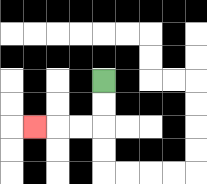{'start': '[4, 3]', 'end': '[1, 5]', 'path_directions': 'D,D,L,L,L', 'path_coordinates': '[[4, 3], [4, 4], [4, 5], [3, 5], [2, 5], [1, 5]]'}